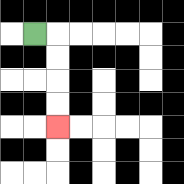{'start': '[1, 1]', 'end': '[2, 5]', 'path_directions': 'R,D,D,D,D', 'path_coordinates': '[[1, 1], [2, 1], [2, 2], [2, 3], [2, 4], [2, 5]]'}